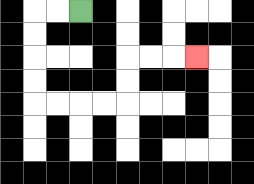{'start': '[3, 0]', 'end': '[8, 2]', 'path_directions': 'L,L,D,D,D,D,R,R,R,R,U,U,R,R,R', 'path_coordinates': '[[3, 0], [2, 0], [1, 0], [1, 1], [1, 2], [1, 3], [1, 4], [2, 4], [3, 4], [4, 4], [5, 4], [5, 3], [5, 2], [6, 2], [7, 2], [8, 2]]'}